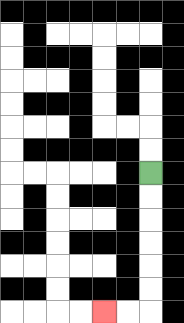{'start': '[6, 7]', 'end': '[4, 13]', 'path_directions': 'D,D,D,D,D,D,L,L', 'path_coordinates': '[[6, 7], [6, 8], [6, 9], [6, 10], [6, 11], [6, 12], [6, 13], [5, 13], [4, 13]]'}